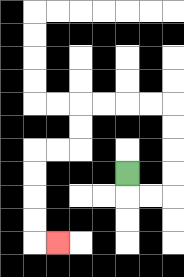{'start': '[5, 7]', 'end': '[2, 10]', 'path_directions': 'D,R,R,U,U,U,U,L,L,L,L,D,D,L,L,D,D,D,D,R', 'path_coordinates': '[[5, 7], [5, 8], [6, 8], [7, 8], [7, 7], [7, 6], [7, 5], [7, 4], [6, 4], [5, 4], [4, 4], [3, 4], [3, 5], [3, 6], [2, 6], [1, 6], [1, 7], [1, 8], [1, 9], [1, 10], [2, 10]]'}